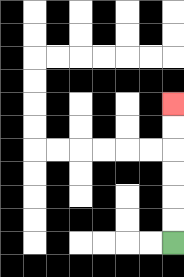{'start': '[7, 10]', 'end': '[7, 4]', 'path_directions': 'U,U,U,U,U,U', 'path_coordinates': '[[7, 10], [7, 9], [7, 8], [7, 7], [7, 6], [7, 5], [7, 4]]'}